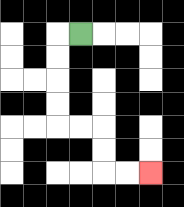{'start': '[3, 1]', 'end': '[6, 7]', 'path_directions': 'L,D,D,D,D,R,R,D,D,R,R', 'path_coordinates': '[[3, 1], [2, 1], [2, 2], [2, 3], [2, 4], [2, 5], [3, 5], [4, 5], [4, 6], [4, 7], [5, 7], [6, 7]]'}